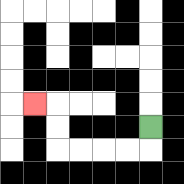{'start': '[6, 5]', 'end': '[1, 4]', 'path_directions': 'D,L,L,L,L,U,U,L', 'path_coordinates': '[[6, 5], [6, 6], [5, 6], [4, 6], [3, 6], [2, 6], [2, 5], [2, 4], [1, 4]]'}